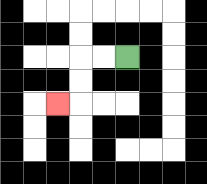{'start': '[5, 2]', 'end': '[2, 4]', 'path_directions': 'L,L,D,D,L', 'path_coordinates': '[[5, 2], [4, 2], [3, 2], [3, 3], [3, 4], [2, 4]]'}